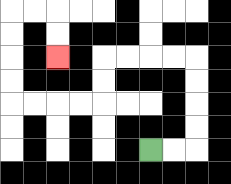{'start': '[6, 6]', 'end': '[2, 2]', 'path_directions': 'R,R,U,U,U,U,L,L,L,L,D,D,L,L,L,L,U,U,U,U,R,R,D,D', 'path_coordinates': '[[6, 6], [7, 6], [8, 6], [8, 5], [8, 4], [8, 3], [8, 2], [7, 2], [6, 2], [5, 2], [4, 2], [4, 3], [4, 4], [3, 4], [2, 4], [1, 4], [0, 4], [0, 3], [0, 2], [0, 1], [0, 0], [1, 0], [2, 0], [2, 1], [2, 2]]'}